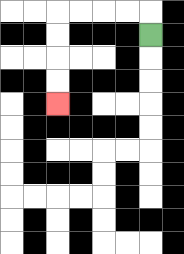{'start': '[6, 1]', 'end': '[2, 4]', 'path_directions': 'U,L,L,L,L,D,D,D,D', 'path_coordinates': '[[6, 1], [6, 0], [5, 0], [4, 0], [3, 0], [2, 0], [2, 1], [2, 2], [2, 3], [2, 4]]'}